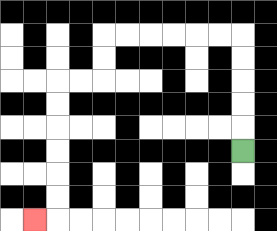{'start': '[10, 6]', 'end': '[1, 9]', 'path_directions': 'U,U,U,U,U,L,L,L,L,L,L,D,D,L,L,D,D,D,D,D,D,L', 'path_coordinates': '[[10, 6], [10, 5], [10, 4], [10, 3], [10, 2], [10, 1], [9, 1], [8, 1], [7, 1], [6, 1], [5, 1], [4, 1], [4, 2], [4, 3], [3, 3], [2, 3], [2, 4], [2, 5], [2, 6], [2, 7], [2, 8], [2, 9], [1, 9]]'}